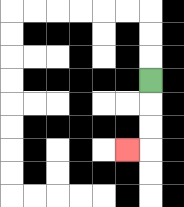{'start': '[6, 3]', 'end': '[5, 6]', 'path_directions': 'D,D,D,L', 'path_coordinates': '[[6, 3], [6, 4], [6, 5], [6, 6], [5, 6]]'}